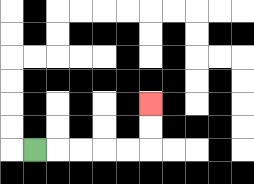{'start': '[1, 6]', 'end': '[6, 4]', 'path_directions': 'R,R,R,R,R,U,U', 'path_coordinates': '[[1, 6], [2, 6], [3, 6], [4, 6], [5, 6], [6, 6], [6, 5], [6, 4]]'}